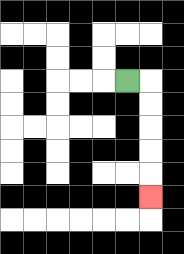{'start': '[5, 3]', 'end': '[6, 8]', 'path_directions': 'R,D,D,D,D,D', 'path_coordinates': '[[5, 3], [6, 3], [6, 4], [6, 5], [6, 6], [6, 7], [6, 8]]'}